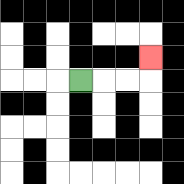{'start': '[3, 3]', 'end': '[6, 2]', 'path_directions': 'R,R,R,U', 'path_coordinates': '[[3, 3], [4, 3], [5, 3], [6, 3], [6, 2]]'}